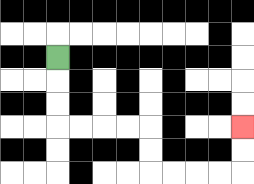{'start': '[2, 2]', 'end': '[10, 5]', 'path_directions': 'D,D,D,R,R,R,R,D,D,R,R,R,R,U,U', 'path_coordinates': '[[2, 2], [2, 3], [2, 4], [2, 5], [3, 5], [4, 5], [5, 5], [6, 5], [6, 6], [6, 7], [7, 7], [8, 7], [9, 7], [10, 7], [10, 6], [10, 5]]'}